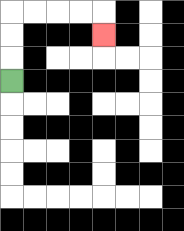{'start': '[0, 3]', 'end': '[4, 1]', 'path_directions': 'U,U,U,R,R,R,R,D', 'path_coordinates': '[[0, 3], [0, 2], [0, 1], [0, 0], [1, 0], [2, 0], [3, 0], [4, 0], [4, 1]]'}